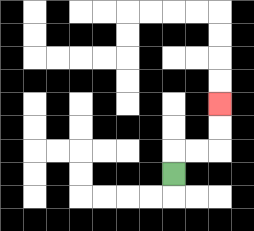{'start': '[7, 7]', 'end': '[9, 4]', 'path_directions': 'U,R,R,U,U', 'path_coordinates': '[[7, 7], [7, 6], [8, 6], [9, 6], [9, 5], [9, 4]]'}